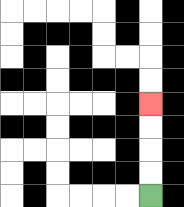{'start': '[6, 8]', 'end': '[6, 4]', 'path_directions': 'U,U,U,U', 'path_coordinates': '[[6, 8], [6, 7], [6, 6], [6, 5], [6, 4]]'}